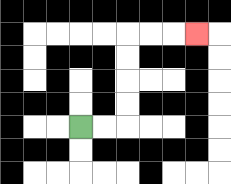{'start': '[3, 5]', 'end': '[8, 1]', 'path_directions': 'R,R,U,U,U,U,R,R,R', 'path_coordinates': '[[3, 5], [4, 5], [5, 5], [5, 4], [5, 3], [5, 2], [5, 1], [6, 1], [7, 1], [8, 1]]'}